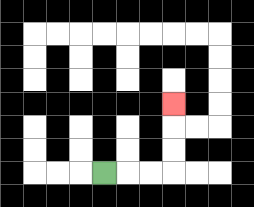{'start': '[4, 7]', 'end': '[7, 4]', 'path_directions': 'R,R,R,U,U,U', 'path_coordinates': '[[4, 7], [5, 7], [6, 7], [7, 7], [7, 6], [7, 5], [7, 4]]'}